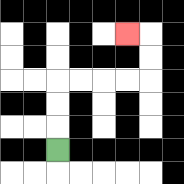{'start': '[2, 6]', 'end': '[5, 1]', 'path_directions': 'U,U,U,R,R,R,R,U,U,L', 'path_coordinates': '[[2, 6], [2, 5], [2, 4], [2, 3], [3, 3], [4, 3], [5, 3], [6, 3], [6, 2], [6, 1], [5, 1]]'}